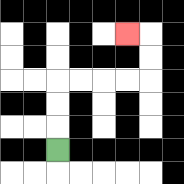{'start': '[2, 6]', 'end': '[5, 1]', 'path_directions': 'U,U,U,R,R,R,R,U,U,L', 'path_coordinates': '[[2, 6], [2, 5], [2, 4], [2, 3], [3, 3], [4, 3], [5, 3], [6, 3], [6, 2], [6, 1], [5, 1]]'}